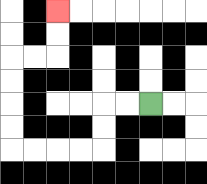{'start': '[6, 4]', 'end': '[2, 0]', 'path_directions': 'L,L,D,D,L,L,L,L,U,U,U,U,R,R,U,U', 'path_coordinates': '[[6, 4], [5, 4], [4, 4], [4, 5], [4, 6], [3, 6], [2, 6], [1, 6], [0, 6], [0, 5], [0, 4], [0, 3], [0, 2], [1, 2], [2, 2], [2, 1], [2, 0]]'}